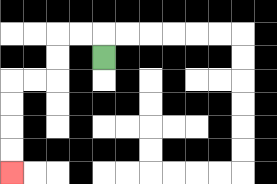{'start': '[4, 2]', 'end': '[0, 7]', 'path_directions': 'U,L,L,D,D,L,L,D,D,D,D', 'path_coordinates': '[[4, 2], [4, 1], [3, 1], [2, 1], [2, 2], [2, 3], [1, 3], [0, 3], [0, 4], [0, 5], [0, 6], [0, 7]]'}